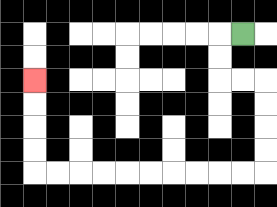{'start': '[10, 1]', 'end': '[1, 3]', 'path_directions': 'L,D,D,R,R,D,D,D,D,L,L,L,L,L,L,L,L,L,L,U,U,U,U', 'path_coordinates': '[[10, 1], [9, 1], [9, 2], [9, 3], [10, 3], [11, 3], [11, 4], [11, 5], [11, 6], [11, 7], [10, 7], [9, 7], [8, 7], [7, 7], [6, 7], [5, 7], [4, 7], [3, 7], [2, 7], [1, 7], [1, 6], [1, 5], [1, 4], [1, 3]]'}